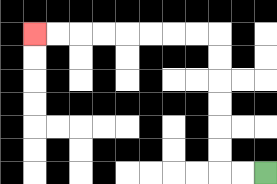{'start': '[11, 7]', 'end': '[1, 1]', 'path_directions': 'L,L,U,U,U,U,U,U,L,L,L,L,L,L,L,L', 'path_coordinates': '[[11, 7], [10, 7], [9, 7], [9, 6], [9, 5], [9, 4], [9, 3], [9, 2], [9, 1], [8, 1], [7, 1], [6, 1], [5, 1], [4, 1], [3, 1], [2, 1], [1, 1]]'}